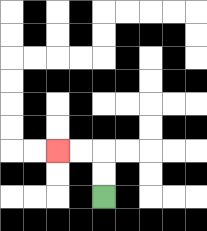{'start': '[4, 8]', 'end': '[2, 6]', 'path_directions': 'U,U,L,L', 'path_coordinates': '[[4, 8], [4, 7], [4, 6], [3, 6], [2, 6]]'}